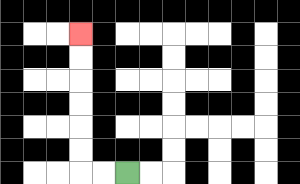{'start': '[5, 7]', 'end': '[3, 1]', 'path_directions': 'L,L,U,U,U,U,U,U', 'path_coordinates': '[[5, 7], [4, 7], [3, 7], [3, 6], [3, 5], [3, 4], [3, 3], [3, 2], [3, 1]]'}